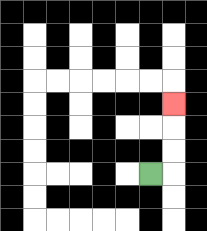{'start': '[6, 7]', 'end': '[7, 4]', 'path_directions': 'R,U,U,U', 'path_coordinates': '[[6, 7], [7, 7], [7, 6], [7, 5], [7, 4]]'}